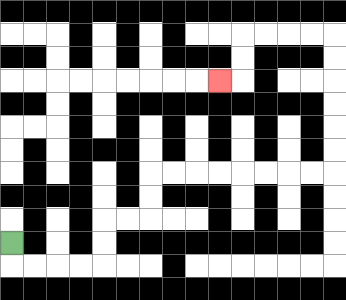{'start': '[0, 10]', 'end': '[9, 3]', 'path_directions': 'D,R,R,R,R,U,U,R,R,U,U,R,R,R,R,R,R,R,R,U,U,U,U,U,U,L,L,L,L,D,D,L', 'path_coordinates': '[[0, 10], [0, 11], [1, 11], [2, 11], [3, 11], [4, 11], [4, 10], [4, 9], [5, 9], [6, 9], [6, 8], [6, 7], [7, 7], [8, 7], [9, 7], [10, 7], [11, 7], [12, 7], [13, 7], [14, 7], [14, 6], [14, 5], [14, 4], [14, 3], [14, 2], [14, 1], [13, 1], [12, 1], [11, 1], [10, 1], [10, 2], [10, 3], [9, 3]]'}